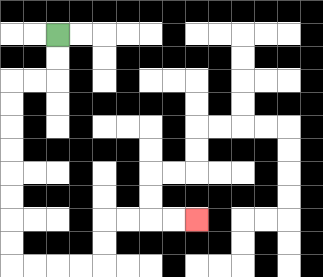{'start': '[2, 1]', 'end': '[8, 9]', 'path_directions': 'D,D,L,L,D,D,D,D,D,D,D,D,R,R,R,R,U,U,R,R,R,R', 'path_coordinates': '[[2, 1], [2, 2], [2, 3], [1, 3], [0, 3], [0, 4], [0, 5], [0, 6], [0, 7], [0, 8], [0, 9], [0, 10], [0, 11], [1, 11], [2, 11], [3, 11], [4, 11], [4, 10], [4, 9], [5, 9], [6, 9], [7, 9], [8, 9]]'}